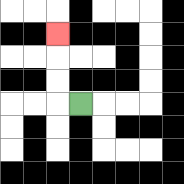{'start': '[3, 4]', 'end': '[2, 1]', 'path_directions': 'L,U,U,U', 'path_coordinates': '[[3, 4], [2, 4], [2, 3], [2, 2], [2, 1]]'}